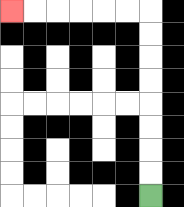{'start': '[6, 8]', 'end': '[0, 0]', 'path_directions': 'U,U,U,U,U,U,U,U,L,L,L,L,L,L', 'path_coordinates': '[[6, 8], [6, 7], [6, 6], [6, 5], [6, 4], [6, 3], [6, 2], [6, 1], [6, 0], [5, 0], [4, 0], [3, 0], [2, 0], [1, 0], [0, 0]]'}